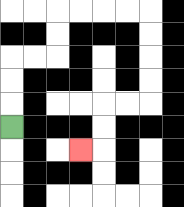{'start': '[0, 5]', 'end': '[3, 6]', 'path_directions': 'U,U,U,R,R,U,U,R,R,R,R,D,D,D,D,L,L,D,D,L', 'path_coordinates': '[[0, 5], [0, 4], [0, 3], [0, 2], [1, 2], [2, 2], [2, 1], [2, 0], [3, 0], [4, 0], [5, 0], [6, 0], [6, 1], [6, 2], [6, 3], [6, 4], [5, 4], [4, 4], [4, 5], [4, 6], [3, 6]]'}